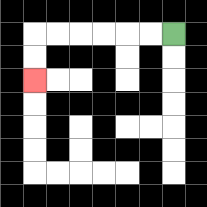{'start': '[7, 1]', 'end': '[1, 3]', 'path_directions': 'L,L,L,L,L,L,D,D', 'path_coordinates': '[[7, 1], [6, 1], [5, 1], [4, 1], [3, 1], [2, 1], [1, 1], [1, 2], [1, 3]]'}